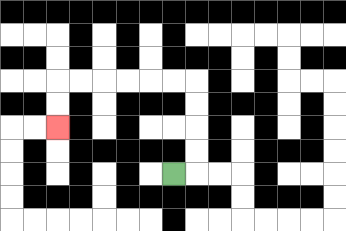{'start': '[7, 7]', 'end': '[2, 5]', 'path_directions': 'R,U,U,U,U,L,L,L,L,L,L,D,D', 'path_coordinates': '[[7, 7], [8, 7], [8, 6], [8, 5], [8, 4], [8, 3], [7, 3], [6, 3], [5, 3], [4, 3], [3, 3], [2, 3], [2, 4], [2, 5]]'}